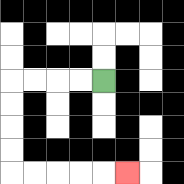{'start': '[4, 3]', 'end': '[5, 7]', 'path_directions': 'L,L,L,L,D,D,D,D,R,R,R,R,R', 'path_coordinates': '[[4, 3], [3, 3], [2, 3], [1, 3], [0, 3], [0, 4], [0, 5], [0, 6], [0, 7], [1, 7], [2, 7], [3, 7], [4, 7], [5, 7]]'}